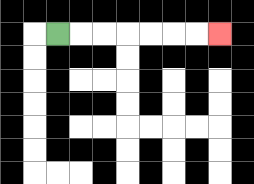{'start': '[2, 1]', 'end': '[9, 1]', 'path_directions': 'R,R,R,R,R,R,R', 'path_coordinates': '[[2, 1], [3, 1], [4, 1], [5, 1], [6, 1], [7, 1], [8, 1], [9, 1]]'}